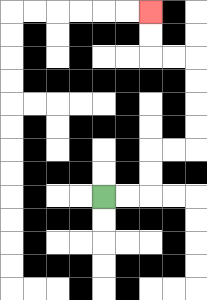{'start': '[4, 8]', 'end': '[6, 0]', 'path_directions': 'R,R,U,U,R,R,U,U,U,U,L,L,U,U', 'path_coordinates': '[[4, 8], [5, 8], [6, 8], [6, 7], [6, 6], [7, 6], [8, 6], [8, 5], [8, 4], [8, 3], [8, 2], [7, 2], [6, 2], [6, 1], [6, 0]]'}